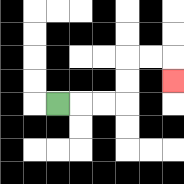{'start': '[2, 4]', 'end': '[7, 3]', 'path_directions': 'R,R,R,U,U,R,R,D', 'path_coordinates': '[[2, 4], [3, 4], [4, 4], [5, 4], [5, 3], [5, 2], [6, 2], [7, 2], [7, 3]]'}